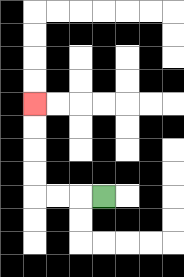{'start': '[4, 8]', 'end': '[1, 4]', 'path_directions': 'L,L,L,U,U,U,U', 'path_coordinates': '[[4, 8], [3, 8], [2, 8], [1, 8], [1, 7], [1, 6], [1, 5], [1, 4]]'}